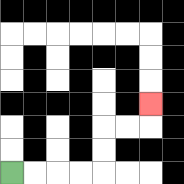{'start': '[0, 7]', 'end': '[6, 4]', 'path_directions': 'R,R,R,R,U,U,R,R,U', 'path_coordinates': '[[0, 7], [1, 7], [2, 7], [3, 7], [4, 7], [4, 6], [4, 5], [5, 5], [6, 5], [6, 4]]'}